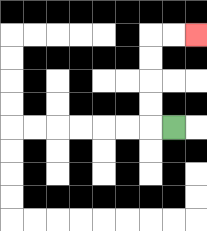{'start': '[7, 5]', 'end': '[8, 1]', 'path_directions': 'L,U,U,U,U,R,R', 'path_coordinates': '[[7, 5], [6, 5], [6, 4], [6, 3], [6, 2], [6, 1], [7, 1], [8, 1]]'}